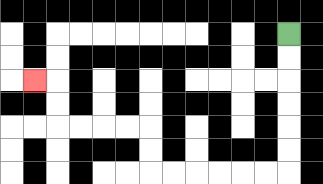{'start': '[12, 1]', 'end': '[1, 3]', 'path_directions': 'D,D,D,D,D,D,L,L,L,L,L,L,U,U,L,L,L,L,U,U,L', 'path_coordinates': '[[12, 1], [12, 2], [12, 3], [12, 4], [12, 5], [12, 6], [12, 7], [11, 7], [10, 7], [9, 7], [8, 7], [7, 7], [6, 7], [6, 6], [6, 5], [5, 5], [4, 5], [3, 5], [2, 5], [2, 4], [2, 3], [1, 3]]'}